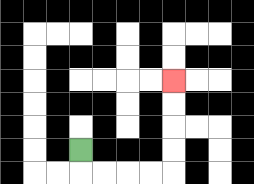{'start': '[3, 6]', 'end': '[7, 3]', 'path_directions': 'D,R,R,R,R,U,U,U,U', 'path_coordinates': '[[3, 6], [3, 7], [4, 7], [5, 7], [6, 7], [7, 7], [7, 6], [7, 5], [7, 4], [7, 3]]'}